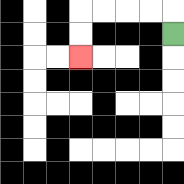{'start': '[7, 1]', 'end': '[3, 2]', 'path_directions': 'U,L,L,L,L,D,D', 'path_coordinates': '[[7, 1], [7, 0], [6, 0], [5, 0], [4, 0], [3, 0], [3, 1], [3, 2]]'}